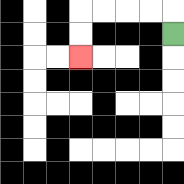{'start': '[7, 1]', 'end': '[3, 2]', 'path_directions': 'U,L,L,L,L,D,D', 'path_coordinates': '[[7, 1], [7, 0], [6, 0], [5, 0], [4, 0], [3, 0], [3, 1], [3, 2]]'}